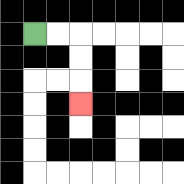{'start': '[1, 1]', 'end': '[3, 4]', 'path_directions': 'R,R,D,D,D', 'path_coordinates': '[[1, 1], [2, 1], [3, 1], [3, 2], [3, 3], [3, 4]]'}